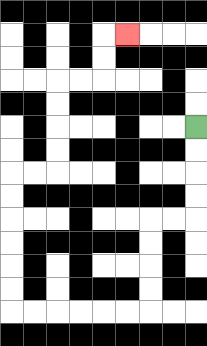{'start': '[8, 5]', 'end': '[5, 1]', 'path_directions': 'D,D,D,D,L,L,D,D,D,D,L,L,L,L,L,L,U,U,U,U,U,U,R,R,U,U,U,U,R,R,U,U,R', 'path_coordinates': '[[8, 5], [8, 6], [8, 7], [8, 8], [8, 9], [7, 9], [6, 9], [6, 10], [6, 11], [6, 12], [6, 13], [5, 13], [4, 13], [3, 13], [2, 13], [1, 13], [0, 13], [0, 12], [0, 11], [0, 10], [0, 9], [0, 8], [0, 7], [1, 7], [2, 7], [2, 6], [2, 5], [2, 4], [2, 3], [3, 3], [4, 3], [4, 2], [4, 1], [5, 1]]'}